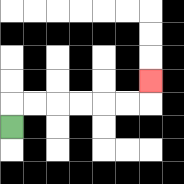{'start': '[0, 5]', 'end': '[6, 3]', 'path_directions': 'U,R,R,R,R,R,R,U', 'path_coordinates': '[[0, 5], [0, 4], [1, 4], [2, 4], [3, 4], [4, 4], [5, 4], [6, 4], [6, 3]]'}